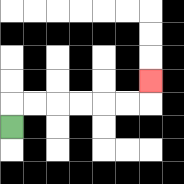{'start': '[0, 5]', 'end': '[6, 3]', 'path_directions': 'U,R,R,R,R,R,R,U', 'path_coordinates': '[[0, 5], [0, 4], [1, 4], [2, 4], [3, 4], [4, 4], [5, 4], [6, 4], [6, 3]]'}